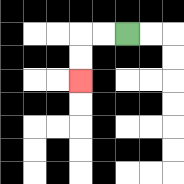{'start': '[5, 1]', 'end': '[3, 3]', 'path_directions': 'L,L,D,D', 'path_coordinates': '[[5, 1], [4, 1], [3, 1], [3, 2], [3, 3]]'}